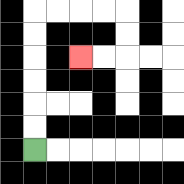{'start': '[1, 6]', 'end': '[3, 2]', 'path_directions': 'U,U,U,U,U,U,R,R,R,R,D,D,L,L', 'path_coordinates': '[[1, 6], [1, 5], [1, 4], [1, 3], [1, 2], [1, 1], [1, 0], [2, 0], [3, 0], [4, 0], [5, 0], [5, 1], [5, 2], [4, 2], [3, 2]]'}